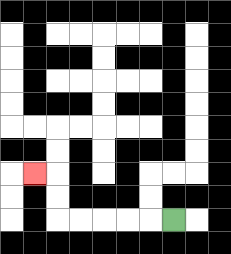{'start': '[7, 9]', 'end': '[1, 7]', 'path_directions': 'L,L,L,L,L,U,U,L', 'path_coordinates': '[[7, 9], [6, 9], [5, 9], [4, 9], [3, 9], [2, 9], [2, 8], [2, 7], [1, 7]]'}